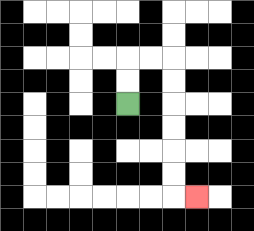{'start': '[5, 4]', 'end': '[8, 8]', 'path_directions': 'U,U,R,R,D,D,D,D,D,D,R', 'path_coordinates': '[[5, 4], [5, 3], [5, 2], [6, 2], [7, 2], [7, 3], [7, 4], [7, 5], [7, 6], [7, 7], [7, 8], [8, 8]]'}